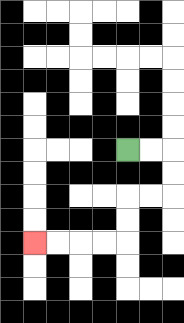{'start': '[5, 6]', 'end': '[1, 10]', 'path_directions': 'R,R,D,D,L,L,D,D,L,L,L,L', 'path_coordinates': '[[5, 6], [6, 6], [7, 6], [7, 7], [7, 8], [6, 8], [5, 8], [5, 9], [5, 10], [4, 10], [3, 10], [2, 10], [1, 10]]'}